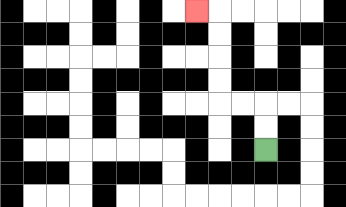{'start': '[11, 6]', 'end': '[8, 0]', 'path_directions': 'U,U,L,L,U,U,U,U,L', 'path_coordinates': '[[11, 6], [11, 5], [11, 4], [10, 4], [9, 4], [9, 3], [9, 2], [9, 1], [9, 0], [8, 0]]'}